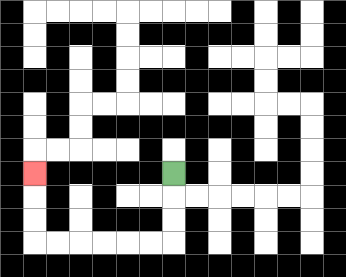{'start': '[7, 7]', 'end': '[1, 7]', 'path_directions': 'D,D,D,L,L,L,L,L,L,U,U,U', 'path_coordinates': '[[7, 7], [7, 8], [7, 9], [7, 10], [6, 10], [5, 10], [4, 10], [3, 10], [2, 10], [1, 10], [1, 9], [1, 8], [1, 7]]'}